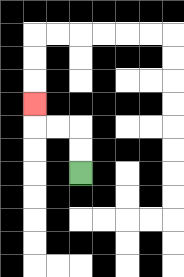{'start': '[3, 7]', 'end': '[1, 4]', 'path_directions': 'U,U,L,L,U', 'path_coordinates': '[[3, 7], [3, 6], [3, 5], [2, 5], [1, 5], [1, 4]]'}